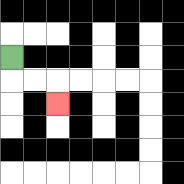{'start': '[0, 2]', 'end': '[2, 4]', 'path_directions': 'D,R,R,D', 'path_coordinates': '[[0, 2], [0, 3], [1, 3], [2, 3], [2, 4]]'}